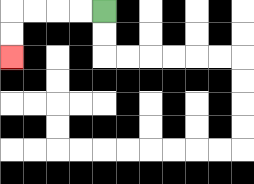{'start': '[4, 0]', 'end': '[0, 2]', 'path_directions': 'L,L,L,L,D,D', 'path_coordinates': '[[4, 0], [3, 0], [2, 0], [1, 0], [0, 0], [0, 1], [0, 2]]'}